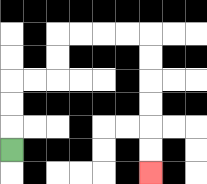{'start': '[0, 6]', 'end': '[6, 7]', 'path_directions': 'U,U,U,R,R,U,U,R,R,R,R,D,D,D,D,D,D', 'path_coordinates': '[[0, 6], [0, 5], [0, 4], [0, 3], [1, 3], [2, 3], [2, 2], [2, 1], [3, 1], [4, 1], [5, 1], [6, 1], [6, 2], [6, 3], [6, 4], [6, 5], [6, 6], [6, 7]]'}